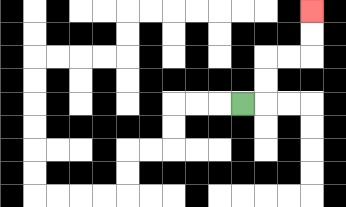{'start': '[10, 4]', 'end': '[13, 0]', 'path_directions': 'R,U,U,R,R,U,U', 'path_coordinates': '[[10, 4], [11, 4], [11, 3], [11, 2], [12, 2], [13, 2], [13, 1], [13, 0]]'}